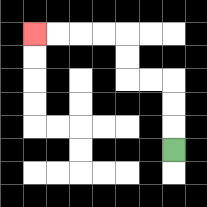{'start': '[7, 6]', 'end': '[1, 1]', 'path_directions': 'U,U,U,L,L,U,U,L,L,L,L', 'path_coordinates': '[[7, 6], [7, 5], [7, 4], [7, 3], [6, 3], [5, 3], [5, 2], [5, 1], [4, 1], [3, 1], [2, 1], [1, 1]]'}